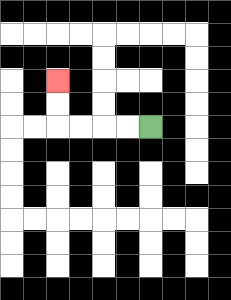{'start': '[6, 5]', 'end': '[2, 3]', 'path_directions': 'L,L,L,L,U,U', 'path_coordinates': '[[6, 5], [5, 5], [4, 5], [3, 5], [2, 5], [2, 4], [2, 3]]'}